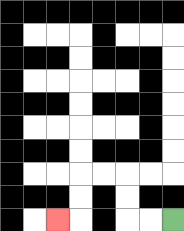{'start': '[7, 9]', 'end': '[2, 9]', 'path_directions': 'L,L,U,U,L,L,D,D,L', 'path_coordinates': '[[7, 9], [6, 9], [5, 9], [5, 8], [5, 7], [4, 7], [3, 7], [3, 8], [3, 9], [2, 9]]'}